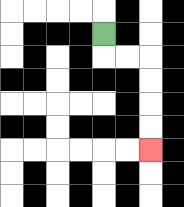{'start': '[4, 1]', 'end': '[6, 6]', 'path_directions': 'D,R,R,D,D,D,D', 'path_coordinates': '[[4, 1], [4, 2], [5, 2], [6, 2], [6, 3], [6, 4], [6, 5], [6, 6]]'}